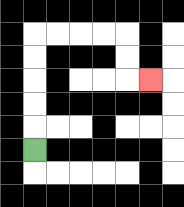{'start': '[1, 6]', 'end': '[6, 3]', 'path_directions': 'U,U,U,U,U,R,R,R,R,D,D,R', 'path_coordinates': '[[1, 6], [1, 5], [1, 4], [1, 3], [1, 2], [1, 1], [2, 1], [3, 1], [4, 1], [5, 1], [5, 2], [5, 3], [6, 3]]'}